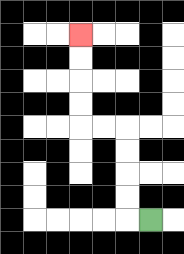{'start': '[6, 9]', 'end': '[3, 1]', 'path_directions': 'L,U,U,U,U,L,L,U,U,U,U', 'path_coordinates': '[[6, 9], [5, 9], [5, 8], [5, 7], [5, 6], [5, 5], [4, 5], [3, 5], [3, 4], [3, 3], [3, 2], [3, 1]]'}